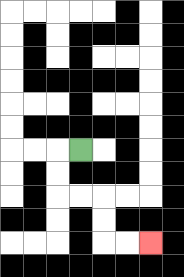{'start': '[3, 6]', 'end': '[6, 10]', 'path_directions': 'L,D,D,R,R,D,D,R,R', 'path_coordinates': '[[3, 6], [2, 6], [2, 7], [2, 8], [3, 8], [4, 8], [4, 9], [4, 10], [5, 10], [6, 10]]'}